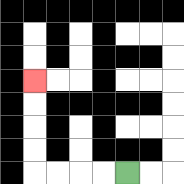{'start': '[5, 7]', 'end': '[1, 3]', 'path_directions': 'L,L,L,L,U,U,U,U', 'path_coordinates': '[[5, 7], [4, 7], [3, 7], [2, 7], [1, 7], [1, 6], [1, 5], [1, 4], [1, 3]]'}